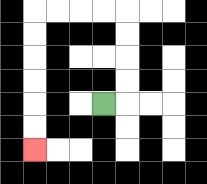{'start': '[4, 4]', 'end': '[1, 6]', 'path_directions': 'R,U,U,U,U,L,L,L,L,D,D,D,D,D,D', 'path_coordinates': '[[4, 4], [5, 4], [5, 3], [5, 2], [5, 1], [5, 0], [4, 0], [3, 0], [2, 0], [1, 0], [1, 1], [1, 2], [1, 3], [1, 4], [1, 5], [1, 6]]'}